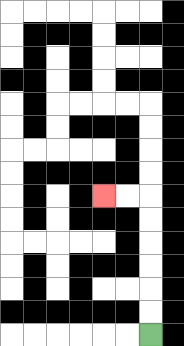{'start': '[6, 14]', 'end': '[4, 8]', 'path_directions': 'U,U,U,U,U,U,L,L', 'path_coordinates': '[[6, 14], [6, 13], [6, 12], [6, 11], [6, 10], [6, 9], [6, 8], [5, 8], [4, 8]]'}